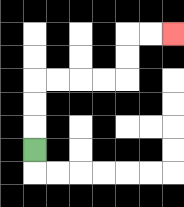{'start': '[1, 6]', 'end': '[7, 1]', 'path_directions': 'U,U,U,R,R,R,R,U,U,R,R', 'path_coordinates': '[[1, 6], [1, 5], [1, 4], [1, 3], [2, 3], [3, 3], [4, 3], [5, 3], [5, 2], [5, 1], [6, 1], [7, 1]]'}